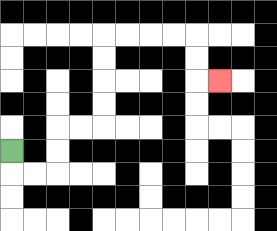{'start': '[0, 6]', 'end': '[9, 3]', 'path_directions': 'D,R,R,U,U,R,R,U,U,U,U,R,R,R,R,D,D,R', 'path_coordinates': '[[0, 6], [0, 7], [1, 7], [2, 7], [2, 6], [2, 5], [3, 5], [4, 5], [4, 4], [4, 3], [4, 2], [4, 1], [5, 1], [6, 1], [7, 1], [8, 1], [8, 2], [8, 3], [9, 3]]'}